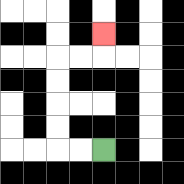{'start': '[4, 6]', 'end': '[4, 1]', 'path_directions': 'L,L,U,U,U,U,R,R,U', 'path_coordinates': '[[4, 6], [3, 6], [2, 6], [2, 5], [2, 4], [2, 3], [2, 2], [3, 2], [4, 2], [4, 1]]'}